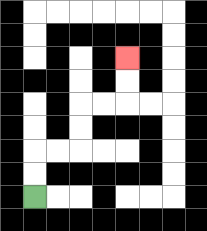{'start': '[1, 8]', 'end': '[5, 2]', 'path_directions': 'U,U,R,R,U,U,R,R,U,U', 'path_coordinates': '[[1, 8], [1, 7], [1, 6], [2, 6], [3, 6], [3, 5], [3, 4], [4, 4], [5, 4], [5, 3], [5, 2]]'}